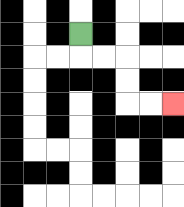{'start': '[3, 1]', 'end': '[7, 4]', 'path_directions': 'D,R,R,D,D,R,R', 'path_coordinates': '[[3, 1], [3, 2], [4, 2], [5, 2], [5, 3], [5, 4], [6, 4], [7, 4]]'}